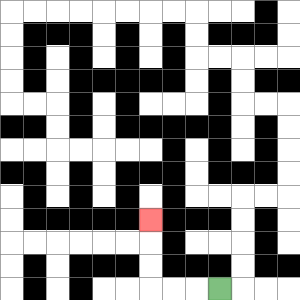{'start': '[9, 12]', 'end': '[6, 9]', 'path_directions': 'L,L,L,U,U,U', 'path_coordinates': '[[9, 12], [8, 12], [7, 12], [6, 12], [6, 11], [6, 10], [6, 9]]'}